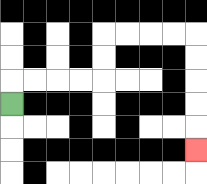{'start': '[0, 4]', 'end': '[8, 6]', 'path_directions': 'U,R,R,R,R,U,U,R,R,R,R,D,D,D,D,D', 'path_coordinates': '[[0, 4], [0, 3], [1, 3], [2, 3], [3, 3], [4, 3], [4, 2], [4, 1], [5, 1], [6, 1], [7, 1], [8, 1], [8, 2], [8, 3], [8, 4], [8, 5], [8, 6]]'}